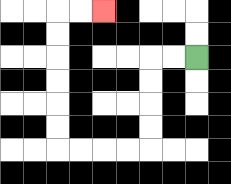{'start': '[8, 2]', 'end': '[4, 0]', 'path_directions': 'L,L,D,D,D,D,L,L,L,L,U,U,U,U,U,U,R,R', 'path_coordinates': '[[8, 2], [7, 2], [6, 2], [6, 3], [6, 4], [6, 5], [6, 6], [5, 6], [4, 6], [3, 6], [2, 6], [2, 5], [2, 4], [2, 3], [2, 2], [2, 1], [2, 0], [3, 0], [4, 0]]'}